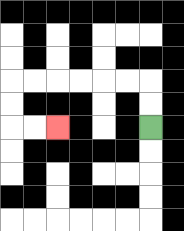{'start': '[6, 5]', 'end': '[2, 5]', 'path_directions': 'U,U,L,L,L,L,L,L,D,D,R,R', 'path_coordinates': '[[6, 5], [6, 4], [6, 3], [5, 3], [4, 3], [3, 3], [2, 3], [1, 3], [0, 3], [0, 4], [0, 5], [1, 5], [2, 5]]'}